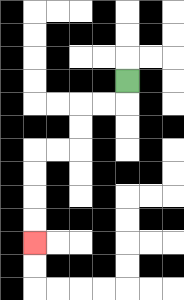{'start': '[5, 3]', 'end': '[1, 10]', 'path_directions': 'D,L,L,D,D,L,L,D,D,D,D', 'path_coordinates': '[[5, 3], [5, 4], [4, 4], [3, 4], [3, 5], [3, 6], [2, 6], [1, 6], [1, 7], [1, 8], [1, 9], [1, 10]]'}